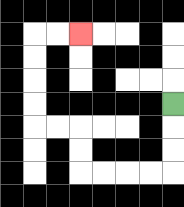{'start': '[7, 4]', 'end': '[3, 1]', 'path_directions': 'D,D,D,L,L,L,L,U,U,L,L,U,U,U,U,R,R', 'path_coordinates': '[[7, 4], [7, 5], [7, 6], [7, 7], [6, 7], [5, 7], [4, 7], [3, 7], [3, 6], [3, 5], [2, 5], [1, 5], [1, 4], [1, 3], [1, 2], [1, 1], [2, 1], [3, 1]]'}